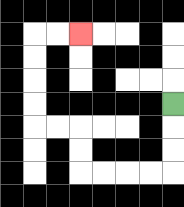{'start': '[7, 4]', 'end': '[3, 1]', 'path_directions': 'D,D,D,L,L,L,L,U,U,L,L,U,U,U,U,R,R', 'path_coordinates': '[[7, 4], [7, 5], [7, 6], [7, 7], [6, 7], [5, 7], [4, 7], [3, 7], [3, 6], [3, 5], [2, 5], [1, 5], [1, 4], [1, 3], [1, 2], [1, 1], [2, 1], [3, 1]]'}